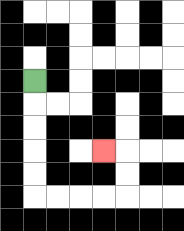{'start': '[1, 3]', 'end': '[4, 6]', 'path_directions': 'D,D,D,D,D,R,R,R,R,U,U,L', 'path_coordinates': '[[1, 3], [1, 4], [1, 5], [1, 6], [1, 7], [1, 8], [2, 8], [3, 8], [4, 8], [5, 8], [5, 7], [5, 6], [4, 6]]'}